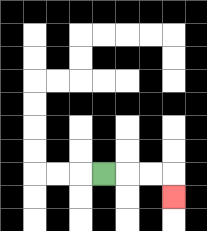{'start': '[4, 7]', 'end': '[7, 8]', 'path_directions': 'R,R,R,D', 'path_coordinates': '[[4, 7], [5, 7], [6, 7], [7, 7], [7, 8]]'}